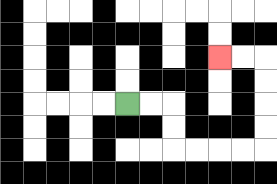{'start': '[5, 4]', 'end': '[9, 2]', 'path_directions': 'R,R,D,D,R,R,R,R,U,U,U,U,L,L', 'path_coordinates': '[[5, 4], [6, 4], [7, 4], [7, 5], [7, 6], [8, 6], [9, 6], [10, 6], [11, 6], [11, 5], [11, 4], [11, 3], [11, 2], [10, 2], [9, 2]]'}